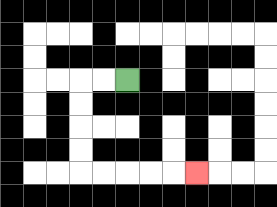{'start': '[5, 3]', 'end': '[8, 7]', 'path_directions': 'L,L,D,D,D,D,R,R,R,R,R', 'path_coordinates': '[[5, 3], [4, 3], [3, 3], [3, 4], [3, 5], [3, 6], [3, 7], [4, 7], [5, 7], [6, 7], [7, 7], [8, 7]]'}